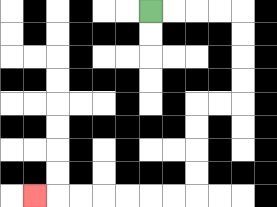{'start': '[6, 0]', 'end': '[1, 8]', 'path_directions': 'R,R,R,R,D,D,D,D,L,L,D,D,D,D,L,L,L,L,L,L,L', 'path_coordinates': '[[6, 0], [7, 0], [8, 0], [9, 0], [10, 0], [10, 1], [10, 2], [10, 3], [10, 4], [9, 4], [8, 4], [8, 5], [8, 6], [8, 7], [8, 8], [7, 8], [6, 8], [5, 8], [4, 8], [3, 8], [2, 8], [1, 8]]'}